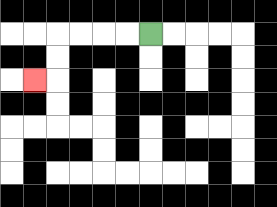{'start': '[6, 1]', 'end': '[1, 3]', 'path_directions': 'L,L,L,L,D,D,L', 'path_coordinates': '[[6, 1], [5, 1], [4, 1], [3, 1], [2, 1], [2, 2], [2, 3], [1, 3]]'}